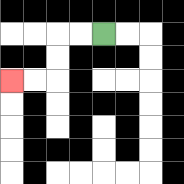{'start': '[4, 1]', 'end': '[0, 3]', 'path_directions': 'L,L,D,D,L,L', 'path_coordinates': '[[4, 1], [3, 1], [2, 1], [2, 2], [2, 3], [1, 3], [0, 3]]'}